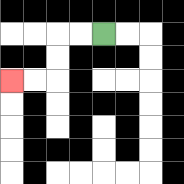{'start': '[4, 1]', 'end': '[0, 3]', 'path_directions': 'L,L,D,D,L,L', 'path_coordinates': '[[4, 1], [3, 1], [2, 1], [2, 2], [2, 3], [1, 3], [0, 3]]'}